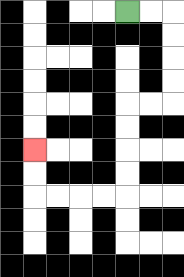{'start': '[5, 0]', 'end': '[1, 6]', 'path_directions': 'R,R,D,D,D,D,L,L,D,D,D,D,L,L,L,L,U,U', 'path_coordinates': '[[5, 0], [6, 0], [7, 0], [7, 1], [7, 2], [7, 3], [7, 4], [6, 4], [5, 4], [5, 5], [5, 6], [5, 7], [5, 8], [4, 8], [3, 8], [2, 8], [1, 8], [1, 7], [1, 6]]'}